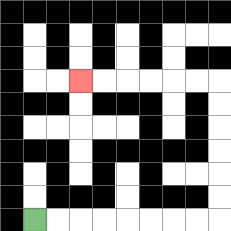{'start': '[1, 9]', 'end': '[3, 3]', 'path_directions': 'R,R,R,R,R,R,R,R,U,U,U,U,U,U,L,L,L,L,L,L', 'path_coordinates': '[[1, 9], [2, 9], [3, 9], [4, 9], [5, 9], [6, 9], [7, 9], [8, 9], [9, 9], [9, 8], [9, 7], [9, 6], [9, 5], [9, 4], [9, 3], [8, 3], [7, 3], [6, 3], [5, 3], [4, 3], [3, 3]]'}